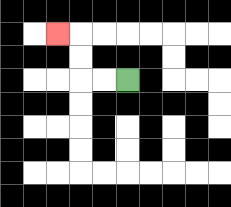{'start': '[5, 3]', 'end': '[2, 1]', 'path_directions': 'L,L,U,U,L', 'path_coordinates': '[[5, 3], [4, 3], [3, 3], [3, 2], [3, 1], [2, 1]]'}